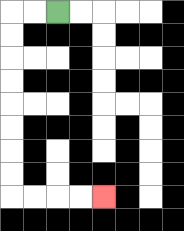{'start': '[2, 0]', 'end': '[4, 8]', 'path_directions': 'L,L,D,D,D,D,D,D,D,D,R,R,R,R', 'path_coordinates': '[[2, 0], [1, 0], [0, 0], [0, 1], [0, 2], [0, 3], [0, 4], [0, 5], [0, 6], [0, 7], [0, 8], [1, 8], [2, 8], [3, 8], [4, 8]]'}